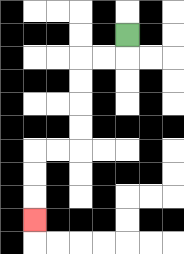{'start': '[5, 1]', 'end': '[1, 9]', 'path_directions': 'D,L,L,D,D,D,D,L,L,D,D,D', 'path_coordinates': '[[5, 1], [5, 2], [4, 2], [3, 2], [3, 3], [3, 4], [3, 5], [3, 6], [2, 6], [1, 6], [1, 7], [1, 8], [1, 9]]'}